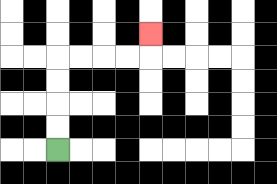{'start': '[2, 6]', 'end': '[6, 1]', 'path_directions': 'U,U,U,U,R,R,R,R,U', 'path_coordinates': '[[2, 6], [2, 5], [2, 4], [2, 3], [2, 2], [3, 2], [4, 2], [5, 2], [6, 2], [6, 1]]'}